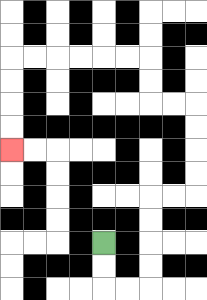{'start': '[4, 10]', 'end': '[0, 6]', 'path_directions': 'D,D,R,R,U,U,U,U,R,R,U,U,U,U,L,L,U,U,L,L,L,L,L,L,D,D,D,D', 'path_coordinates': '[[4, 10], [4, 11], [4, 12], [5, 12], [6, 12], [6, 11], [6, 10], [6, 9], [6, 8], [7, 8], [8, 8], [8, 7], [8, 6], [8, 5], [8, 4], [7, 4], [6, 4], [6, 3], [6, 2], [5, 2], [4, 2], [3, 2], [2, 2], [1, 2], [0, 2], [0, 3], [0, 4], [0, 5], [0, 6]]'}